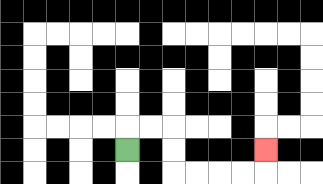{'start': '[5, 6]', 'end': '[11, 6]', 'path_directions': 'U,R,R,D,D,R,R,R,R,U', 'path_coordinates': '[[5, 6], [5, 5], [6, 5], [7, 5], [7, 6], [7, 7], [8, 7], [9, 7], [10, 7], [11, 7], [11, 6]]'}